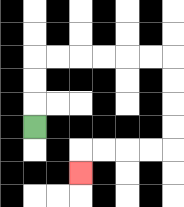{'start': '[1, 5]', 'end': '[3, 7]', 'path_directions': 'U,U,U,R,R,R,R,R,R,D,D,D,D,L,L,L,L,D', 'path_coordinates': '[[1, 5], [1, 4], [1, 3], [1, 2], [2, 2], [3, 2], [4, 2], [5, 2], [6, 2], [7, 2], [7, 3], [7, 4], [7, 5], [7, 6], [6, 6], [5, 6], [4, 6], [3, 6], [3, 7]]'}